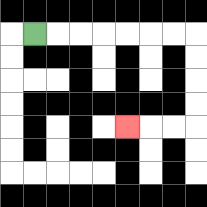{'start': '[1, 1]', 'end': '[5, 5]', 'path_directions': 'R,R,R,R,R,R,R,D,D,D,D,L,L,L', 'path_coordinates': '[[1, 1], [2, 1], [3, 1], [4, 1], [5, 1], [6, 1], [7, 1], [8, 1], [8, 2], [8, 3], [8, 4], [8, 5], [7, 5], [6, 5], [5, 5]]'}